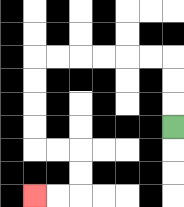{'start': '[7, 5]', 'end': '[1, 8]', 'path_directions': 'U,U,U,L,L,L,L,L,L,D,D,D,D,R,R,D,D,L,L', 'path_coordinates': '[[7, 5], [7, 4], [7, 3], [7, 2], [6, 2], [5, 2], [4, 2], [3, 2], [2, 2], [1, 2], [1, 3], [1, 4], [1, 5], [1, 6], [2, 6], [3, 6], [3, 7], [3, 8], [2, 8], [1, 8]]'}